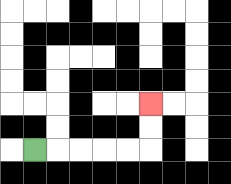{'start': '[1, 6]', 'end': '[6, 4]', 'path_directions': 'R,R,R,R,R,U,U', 'path_coordinates': '[[1, 6], [2, 6], [3, 6], [4, 6], [5, 6], [6, 6], [6, 5], [6, 4]]'}